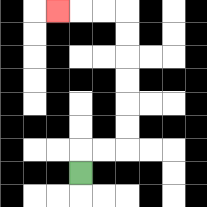{'start': '[3, 7]', 'end': '[2, 0]', 'path_directions': 'U,R,R,U,U,U,U,U,U,L,L,L', 'path_coordinates': '[[3, 7], [3, 6], [4, 6], [5, 6], [5, 5], [5, 4], [5, 3], [5, 2], [5, 1], [5, 0], [4, 0], [3, 0], [2, 0]]'}